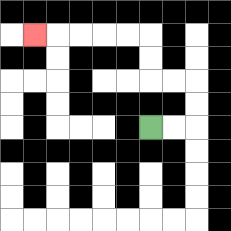{'start': '[6, 5]', 'end': '[1, 1]', 'path_directions': 'R,R,U,U,L,L,U,U,L,L,L,L,L', 'path_coordinates': '[[6, 5], [7, 5], [8, 5], [8, 4], [8, 3], [7, 3], [6, 3], [6, 2], [6, 1], [5, 1], [4, 1], [3, 1], [2, 1], [1, 1]]'}